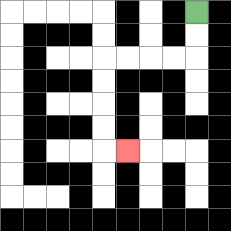{'start': '[8, 0]', 'end': '[5, 6]', 'path_directions': 'D,D,L,L,L,L,D,D,D,D,R', 'path_coordinates': '[[8, 0], [8, 1], [8, 2], [7, 2], [6, 2], [5, 2], [4, 2], [4, 3], [4, 4], [4, 5], [4, 6], [5, 6]]'}